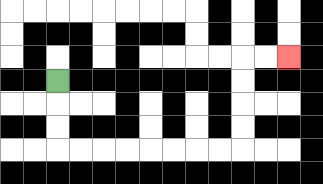{'start': '[2, 3]', 'end': '[12, 2]', 'path_directions': 'D,D,D,R,R,R,R,R,R,R,R,U,U,U,U,R,R', 'path_coordinates': '[[2, 3], [2, 4], [2, 5], [2, 6], [3, 6], [4, 6], [5, 6], [6, 6], [7, 6], [8, 6], [9, 6], [10, 6], [10, 5], [10, 4], [10, 3], [10, 2], [11, 2], [12, 2]]'}